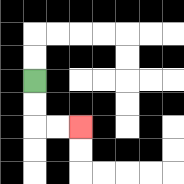{'start': '[1, 3]', 'end': '[3, 5]', 'path_directions': 'D,D,R,R', 'path_coordinates': '[[1, 3], [1, 4], [1, 5], [2, 5], [3, 5]]'}